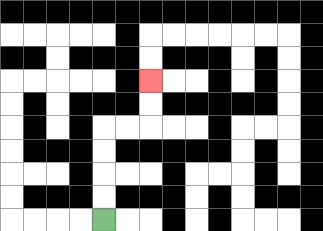{'start': '[4, 9]', 'end': '[6, 3]', 'path_directions': 'U,U,U,U,R,R,U,U', 'path_coordinates': '[[4, 9], [4, 8], [4, 7], [4, 6], [4, 5], [5, 5], [6, 5], [6, 4], [6, 3]]'}